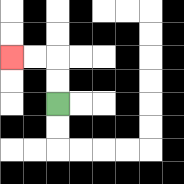{'start': '[2, 4]', 'end': '[0, 2]', 'path_directions': 'U,U,L,L', 'path_coordinates': '[[2, 4], [2, 3], [2, 2], [1, 2], [0, 2]]'}